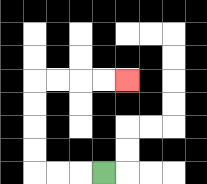{'start': '[4, 7]', 'end': '[5, 3]', 'path_directions': 'L,L,L,U,U,U,U,R,R,R,R', 'path_coordinates': '[[4, 7], [3, 7], [2, 7], [1, 7], [1, 6], [1, 5], [1, 4], [1, 3], [2, 3], [3, 3], [4, 3], [5, 3]]'}